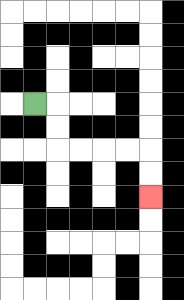{'start': '[1, 4]', 'end': '[6, 8]', 'path_directions': 'R,D,D,R,R,R,R,D,D', 'path_coordinates': '[[1, 4], [2, 4], [2, 5], [2, 6], [3, 6], [4, 6], [5, 6], [6, 6], [6, 7], [6, 8]]'}